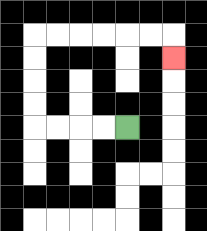{'start': '[5, 5]', 'end': '[7, 2]', 'path_directions': 'L,L,L,L,U,U,U,U,R,R,R,R,R,R,D', 'path_coordinates': '[[5, 5], [4, 5], [3, 5], [2, 5], [1, 5], [1, 4], [1, 3], [1, 2], [1, 1], [2, 1], [3, 1], [4, 1], [5, 1], [6, 1], [7, 1], [7, 2]]'}